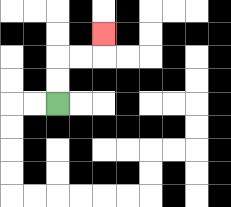{'start': '[2, 4]', 'end': '[4, 1]', 'path_directions': 'U,U,R,R,U', 'path_coordinates': '[[2, 4], [2, 3], [2, 2], [3, 2], [4, 2], [4, 1]]'}